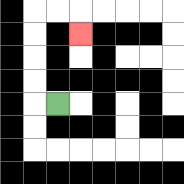{'start': '[2, 4]', 'end': '[3, 1]', 'path_directions': 'L,U,U,U,U,R,R,D', 'path_coordinates': '[[2, 4], [1, 4], [1, 3], [1, 2], [1, 1], [1, 0], [2, 0], [3, 0], [3, 1]]'}